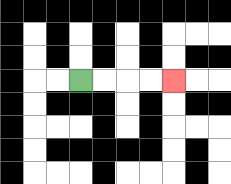{'start': '[3, 3]', 'end': '[7, 3]', 'path_directions': 'R,R,R,R', 'path_coordinates': '[[3, 3], [4, 3], [5, 3], [6, 3], [7, 3]]'}